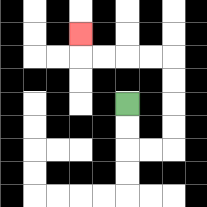{'start': '[5, 4]', 'end': '[3, 1]', 'path_directions': 'D,D,R,R,U,U,U,U,L,L,L,L,U', 'path_coordinates': '[[5, 4], [5, 5], [5, 6], [6, 6], [7, 6], [7, 5], [7, 4], [7, 3], [7, 2], [6, 2], [5, 2], [4, 2], [3, 2], [3, 1]]'}